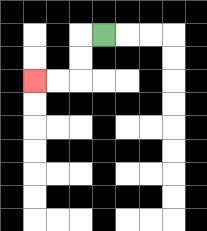{'start': '[4, 1]', 'end': '[1, 3]', 'path_directions': 'L,D,D,L,L', 'path_coordinates': '[[4, 1], [3, 1], [3, 2], [3, 3], [2, 3], [1, 3]]'}